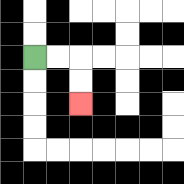{'start': '[1, 2]', 'end': '[3, 4]', 'path_directions': 'R,R,D,D', 'path_coordinates': '[[1, 2], [2, 2], [3, 2], [3, 3], [3, 4]]'}